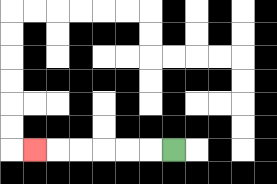{'start': '[7, 6]', 'end': '[1, 6]', 'path_directions': 'L,L,L,L,L,L', 'path_coordinates': '[[7, 6], [6, 6], [5, 6], [4, 6], [3, 6], [2, 6], [1, 6]]'}